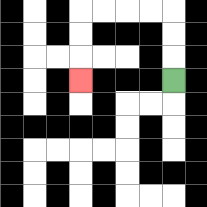{'start': '[7, 3]', 'end': '[3, 3]', 'path_directions': 'U,U,U,L,L,L,L,D,D,D', 'path_coordinates': '[[7, 3], [7, 2], [7, 1], [7, 0], [6, 0], [5, 0], [4, 0], [3, 0], [3, 1], [3, 2], [3, 3]]'}